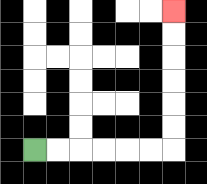{'start': '[1, 6]', 'end': '[7, 0]', 'path_directions': 'R,R,R,R,R,R,U,U,U,U,U,U', 'path_coordinates': '[[1, 6], [2, 6], [3, 6], [4, 6], [5, 6], [6, 6], [7, 6], [7, 5], [7, 4], [7, 3], [7, 2], [7, 1], [7, 0]]'}